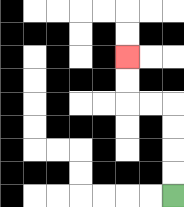{'start': '[7, 8]', 'end': '[5, 2]', 'path_directions': 'U,U,U,U,L,L,U,U', 'path_coordinates': '[[7, 8], [7, 7], [7, 6], [7, 5], [7, 4], [6, 4], [5, 4], [5, 3], [5, 2]]'}